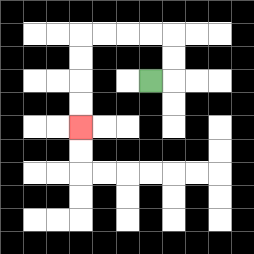{'start': '[6, 3]', 'end': '[3, 5]', 'path_directions': 'R,U,U,L,L,L,L,D,D,D,D', 'path_coordinates': '[[6, 3], [7, 3], [7, 2], [7, 1], [6, 1], [5, 1], [4, 1], [3, 1], [3, 2], [3, 3], [3, 4], [3, 5]]'}